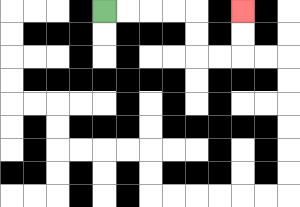{'start': '[4, 0]', 'end': '[10, 0]', 'path_directions': 'R,R,R,R,D,D,R,R,U,U', 'path_coordinates': '[[4, 0], [5, 0], [6, 0], [7, 0], [8, 0], [8, 1], [8, 2], [9, 2], [10, 2], [10, 1], [10, 0]]'}